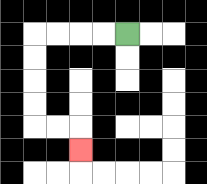{'start': '[5, 1]', 'end': '[3, 6]', 'path_directions': 'L,L,L,L,D,D,D,D,R,R,D', 'path_coordinates': '[[5, 1], [4, 1], [3, 1], [2, 1], [1, 1], [1, 2], [1, 3], [1, 4], [1, 5], [2, 5], [3, 5], [3, 6]]'}